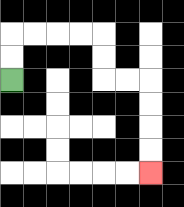{'start': '[0, 3]', 'end': '[6, 7]', 'path_directions': 'U,U,R,R,R,R,D,D,R,R,D,D,D,D', 'path_coordinates': '[[0, 3], [0, 2], [0, 1], [1, 1], [2, 1], [3, 1], [4, 1], [4, 2], [4, 3], [5, 3], [6, 3], [6, 4], [6, 5], [6, 6], [6, 7]]'}